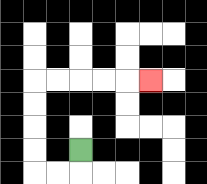{'start': '[3, 6]', 'end': '[6, 3]', 'path_directions': 'D,L,L,U,U,U,U,R,R,R,R,R', 'path_coordinates': '[[3, 6], [3, 7], [2, 7], [1, 7], [1, 6], [1, 5], [1, 4], [1, 3], [2, 3], [3, 3], [4, 3], [5, 3], [6, 3]]'}